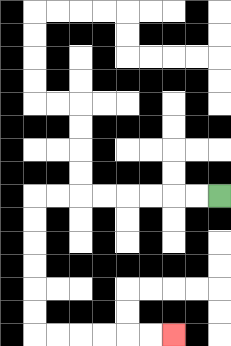{'start': '[9, 8]', 'end': '[7, 14]', 'path_directions': 'L,L,L,L,L,L,L,L,D,D,D,D,D,D,R,R,R,R,R,R', 'path_coordinates': '[[9, 8], [8, 8], [7, 8], [6, 8], [5, 8], [4, 8], [3, 8], [2, 8], [1, 8], [1, 9], [1, 10], [1, 11], [1, 12], [1, 13], [1, 14], [2, 14], [3, 14], [4, 14], [5, 14], [6, 14], [7, 14]]'}